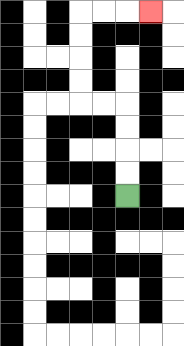{'start': '[5, 8]', 'end': '[6, 0]', 'path_directions': 'U,U,U,U,L,L,U,U,U,U,R,R,R', 'path_coordinates': '[[5, 8], [5, 7], [5, 6], [5, 5], [5, 4], [4, 4], [3, 4], [3, 3], [3, 2], [3, 1], [3, 0], [4, 0], [5, 0], [6, 0]]'}